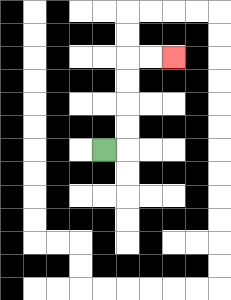{'start': '[4, 6]', 'end': '[7, 2]', 'path_directions': 'R,U,U,U,U,R,R', 'path_coordinates': '[[4, 6], [5, 6], [5, 5], [5, 4], [5, 3], [5, 2], [6, 2], [7, 2]]'}